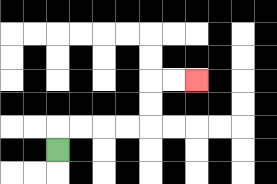{'start': '[2, 6]', 'end': '[8, 3]', 'path_directions': 'U,R,R,R,R,U,U,R,R', 'path_coordinates': '[[2, 6], [2, 5], [3, 5], [4, 5], [5, 5], [6, 5], [6, 4], [6, 3], [7, 3], [8, 3]]'}